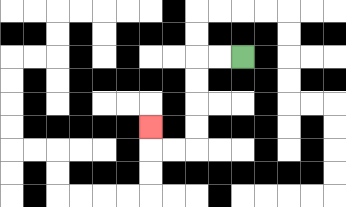{'start': '[10, 2]', 'end': '[6, 5]', 'path_directions': 'L,L,D,D,D,D,L,L,U', 'path_coordinates': '[[10, 2], [9, 2], [8, 2], [8, 3], [8, 4], [8, 5], [8, 6], [7, 6], [6, 6], [6, 5]]'}